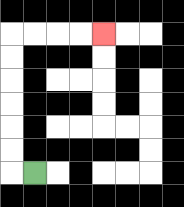{'start': '[1, 7]', 'end': '[4, 1]', 'path_directions': 'L,U,U,U,U,U,U,R,R,R,R', 'path_coordinates': '[[1, 7], [0, 7], [0, 6], [0, 5], [0, 4], [0, 3], [0, 2], [0, 1], [1, 1], [2, 1], [3, 1], [4, 1]]'}